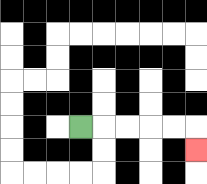{'start': '[3, 5]', 'end': '[8, 6]', 'path_directions': 'R,R,R,R,R,D', 'path_coordinates': '[[3, 5], [4, 5], [5, 5], [6, 5], [7, 5], [8, 5], [8, 6]]'}